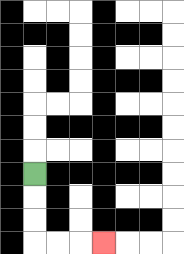{'start': '[1, 7]', 'end': '[4, 10]', 'path_directions': 'D,D,D,R,R,R', 'path_coordinates': '[[1, 7], [1, 8], [1, 9], [1, 10], [2, 10], [3, 10], [4, 10]]'}